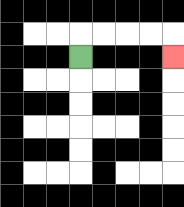{'start': '[3, 2]', 'end': '[7, 2]', 'path_directions': 'U,R,R,R,R,D', 'path_coordinates': '[[3, 2], [3, 1], [4, 1], [5, 1], [6, 1], [7, 1], [7, 2]]'}